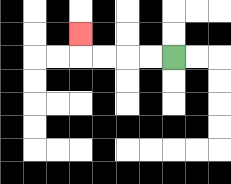{'start': '[7, 2]', 'end': '[3, 1]', 'path_directions': 'L,L,L,L,U', 'path_coordinates': '[[7, 2], [6, 2], [5, 2], [4, 2], [3, 2], [3, 1]]'}